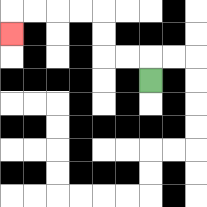{'start': '[6, 3]', 'end': '[0, 1]', 'path_directions': 'U,L,L,U,U,L,L,L,L,D', 'path_coordinates': '[[6, 3], [6, 2], [5, 2], [4, 2], [4, 1], [4, 0], [3, 0], [2, 0], [1, 0], [0, 0], [0, 1]]'}